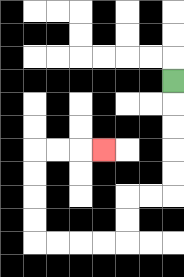{'start': '[7, 3]', 'end': '[4, 6]', 'path_directions': 'D,D,D,D,D,L,L,D,D,L,L,L,L,U,U,U,U,R,R,R', 'path_coordinates': '[[7, 3], [7, 4], [7, 5], [7, 6], [7, 7], [7, 8], [6, 8], [5, 8], [5, 9], [5, 10], [4, 10], [3, 10], [2, 10], [1, 10], [1, 9], [1, 8], [1, 7], [1, 6], [2, 6], [3, 6], [4, 6]]'}